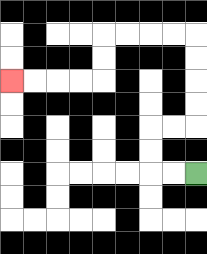{'start': '[8, 7]', 'end': '[0, 3]', 'path_directions': 'L,L,U,U,R,R,U,U,U,U,L,L,L,L,D,D,L,L,L,L', 'path_coordinates': '[[8, 7], [7, 7], [6, 7], [6, 6], [6, 5], [7, 5], [8, 5], [8, 4], [8, 3], [8, 2], [8, 1], [7, 1], [6, 1], [5, 1], [4, 1], [4, 2], [4, 3], [3, 3], [2, 3], [1, 3], [0, 3]]'}